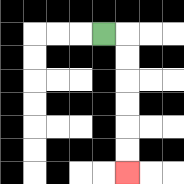{'start': '[4, 1]', 'end': '[5, 7]', 'path_directions': 'R,D,D,D,D,D,D', 'path_coordinates': '[[4, 1], [5, 1], [5, 2], [5, 3], [5, 4], [5, 5], [5, 6], [5, 7]]'}